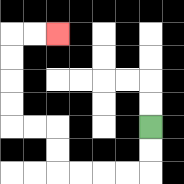{'start': '[6, 5]', 'end': '[2, 1]', 'path_directions': 'D,D,L,L,L,L,U,U,L,L,U,U,U,U,R,R', 'path_coordinates': '[[6, 5], [6, 6], [6, 7], [5, 7], [4, 7], [3, 7], [2, 7], [2, 6], [2, 5], [1, 5], [0, 5], [0, 4], [0, 3], [0, 2], [0, 1], [1, 1], [2, 1]]'}